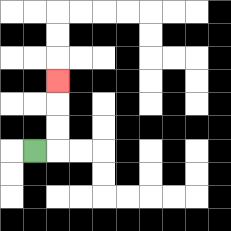{'start': '[1, 6]', 'end': '[2, 3]', 'path_directions': 'R,U,U,U', 'path_coordinates': '[[1, 6], [2, 6], [2, 5], [2, 4], [2, 3]]'}